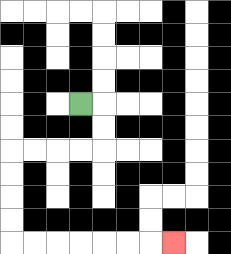{'start': '[3, 4]', 'end': '[7, 10]', 'path_directions': 'R,D,D,L,L,L,L,D,D,D,D,R,R,R,R,R,R,R', 'path_coordinates': '[[3, 4], [4, 4], [4, 5], [4, 6], [3, 6], [2, 6], [1, 6], [0, 6], [0, 7], [0, 8], [0, 9], [0, 10], [1, 10], [2, 10], [3, 10], [4, 10], [5, 10], [6, 10], [7, 10]]'}